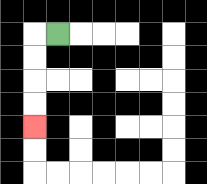{'start': '[2, 1]', 'end': '[1, 5]', 'path_directions': 'L,D,D,D,D', 'path_coordinates': '[[2, 1], [1, 1], [1, 2], [1, 3], [1, 4], [1, 5]]'}